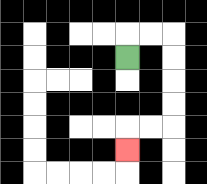{'start': '[5, 2]', 'end': '[5, 6]', 'path_directions': 'U,R,R,D,D,D,D,L,L,D', 'path_coordinates': '[[5, 2], [5, 1], [6, 1], [7, 1], [7, 2], [7, 3], [7, 4], [7, 5], [6, 5], [5, 5], [5, 6]]'}